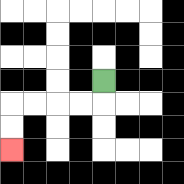{'start': '[4, 3]', 'end': '[0, 6]', 'path_directions': 'D,L,L,L,L,D,D', 'path_coordinates': '[[4, 3], [4, 4], [3, 4], [2, 4], [1, 4], [0, 4], [0, 5], [0, 6]]'}